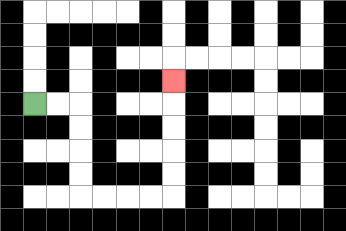{'start': '[1, 4]', 'end': '[7, 3]', 'path_directions': 'R,R,D,D,D,D,R,R,R,R,U,U,U,U,U', 'path_coordinates': '[[1, 4], [2, 4], [3, 4], [3, 5], [3, 6], [3, 7], [3, 8], [4, 8], [5, 8], [6, 8], [7, 8], [7, 7], [7, 6], [7, 5], [7, 4], [7, 3]]'}